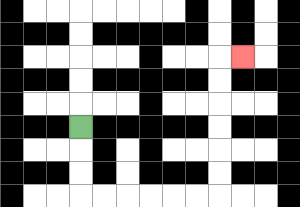{'start': '[3, 5]', 'end': '[10, 2]', 'path_directions': 'D,D,D,R,R,R,R,R,R,U,U,U,U,U,U,R', 'path_coordinates': '[[3, 5], [3, 6], [3, 7], [3, 8], [4, 8], [5, 8], [6, 8], [7, 8], [8, 8], [9, 8], [9, 7], [9, 6], [9, 5], [9, 4], [9, 3], [9, 2], [10, 2]]'}